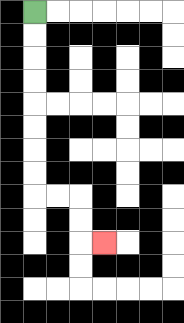{'start': '[1, 0]', 'end': '[4, 10]', 'path_directions': 'D,D,D,D,D,D,D,D,R,R,D,D,R', 'path_coordinates': '[[1, 0], [1, 1], [1, 2], [1, 3], [1, 4], [1, 5], [1, 6], [1, 7], [1, 8], [2, 8], [3, 8], [3, 9], [3, 10], [4, 10]]'}